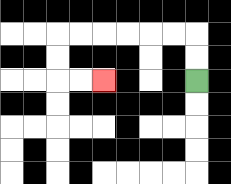{'start': '[8, 3]', 'end': '[4, 3]', 'path_directions': 'U,U,L,L,L,L,L,L,D,D,R,R', 'path_coordinates': '[[8, 3], [8, 2], [8, 1], [7, 1], [6, 1], [5, 1], [4, 1], [3, 1], [2, 1], [2, 2], [2, 3], [3, 3], [4, 3]]'}